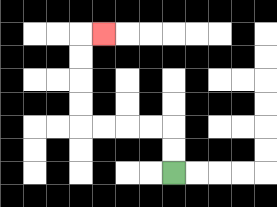{'start': '[7, 7]', 'end': '[4, 1]', 'path_directions': 'U,U,L,L,L,L,U,U,U,U,R', 'path_coordinates': '[[7, 7], [7, 6], [7, 5], [6, 5], [5, 5], [4, 5], [3, 5], [3, 4], [3, 3], [3, 2], [3, 1], [4, 1]]'}